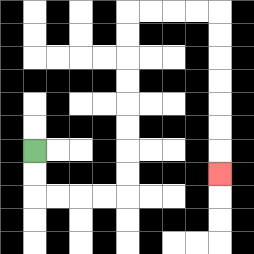{'start': '[1, 6]', 'end': '[9, 7]', 'path_directions': 'D,D,R,R,R,R,U,U,U,U,U,U,U,U,R,R,R,R,D,D,D,D,D,D,D', 'path_coordinates': '[[1, 6], [1, 7], [1, 8], [2, 8], [3, 8], [4, 8], [5, 8], [5, 7], [5, 6], [5, 5], [5, 4], [5, 3], [5, 2], [5, 1], [5, 0], [6, 0], [7, 0], [8, 0], [9, 0], [9, 1], [9, 2], [9, 3], [9, 4], [9, 5], [9, 6], [9, 7]]'}